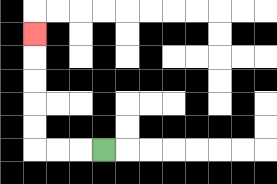{'start': '[4, 6]', 'end': '[1, 1]', 'path_directions': 'L,L,L,U,U,U,U,U', 'path_coordinates': '[[4, 6], [3, 6], [2, 6], [1, 6], [1, 5], [1, 4], [1, 3], [1, 2], [1, 1]]'}